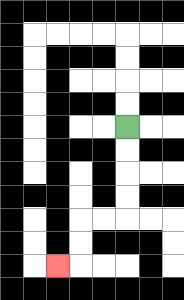{'start': '[5, 5]', 'end': '[2, 11]', 'path_directions': 'D,D,D,D,L,L,D,D,L', 'path_coordinates': '[[5, 5], [5, 6], [5, 7], [5, 8], [5, 9], [4, 9], [3, 9], [3, 10], [3, 11], [2, 11]]'}